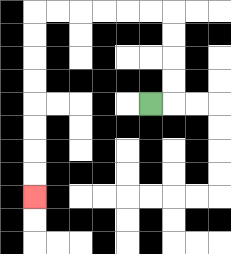{'start': '[6, 4]', 'end': '[1, 8]', 'path_directions': 'R,U,U,U,U,L,L,L,L,L,L,D,D,D,D,D,D,D,D', 'path_coordinates': '[[6, 4], [7, 4], [7, 3], [7, 2], [7, 1], [7, 0], [6, 0], [5, 0], [4, 0], [3, 0], [2, 0], [1, 0], [1, 1], [1, 2], [1, 3], [1, 4], [1, 5], [1, 6], [1, 7], [1, 8]]'}